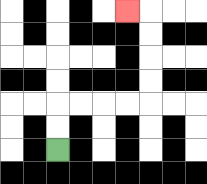{'start': '[2, 6]', 'end': '[5, 0]', 'path_directions': 'U,U,R,R,R,R,U,U,U,U,L', 'path_coordinates': '[[2, 6], [2, 5], [2, 4], [3, 4], [4, 4], [5, 4], [6, 4], [6, 3], [6, 2], [6, 1], [6, 0], [5, 0]]'}